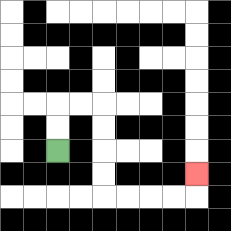{'start': '[2, 6]', 'end': '[8, 7]', 'path_directions': 'U,U,R,R,D,D,D,D,R,R,R,R,U', 'path_coordinates': '[[2, 6], [2, 5], [2, 4], [3, 4], [4, 4], [4, 5], [4, 6], [4, 7], [4, 8], [5, 8], [6, 8], [7, 8], [8, 8], [8, 7]]'}